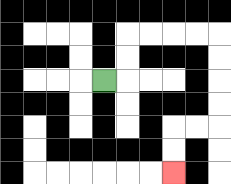{'start': '[4, 3]', 'end': '[7, 7]', 'path_directions': 'R,U,U,R,R,R,R,D,D,D,D,L,L,D,D', 'path_coordinates': '[[4, 3], [5, 3], [5, 2], [5, 1], [6, 1], [7, 1], [8, 1], [9, 1], [9, 2], [9, 3], [9, 4], [9, 5], [8, 5], [7, 5], [7, 6], [7, 7]]'}